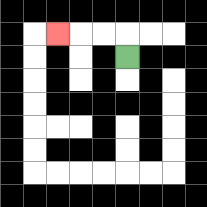{'start': '[5, 2]', 'end': '[2, 1]', 'path_directions': 'U,L,L,L', 'path_coordinates': '[[5, 2], [5, 1], [4, 1], [3, 1], [2, 1]]'}